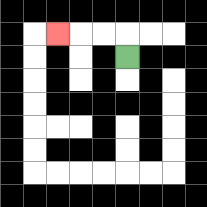{'start': '[5, 2]', 'end': '[2, 1]', 'path_directions': 'U,L,L,L', 'path_coordinates': '[[5, 2], [5, 1], [4, 1], [3, 1], [2, 1]]'}